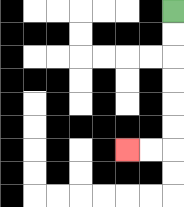{'start': '[7, 0]', 'end': '[5, 6]', 'path_directions': 'D,D,D,D,D,D,L,L', 'path_coordinates': '[[7, 0], [7, 1], [7, 2], [7, 3], [7, 4], [7, 5], [7, 6], [6, 6], [5, 6]]'}